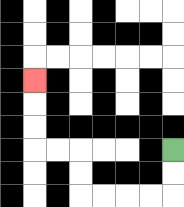{'start': '[7, 6]', 'end': '[1, 3]', 'path_directions': 'D,D,L,L,L,L,U,U,L,L,U,U,U', 'path_coordinates': '[[7, 6], [7, 7], [7, 8], [6, 8], [5, 8], [4, 8], [3, 8], [3, 7], [3, 6], [2, 6], [1, 6], [1, 5], [1, 4], [1, 3]]'}